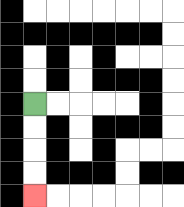{'start': '[1, 4]', 'end': '[1, 8]', 'path_directions': 'D,D,D,D', 'path_coordinates': '[[1, 4], [1, 5], [1, 6], [1, 7], [1, 8]]'}